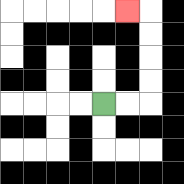{'start': '[4, 4]', 'end': '[5, 0]', 'path_directions': 'R,R,U,U,U,U,L', 'path_coordinates': '[[4, 4], [5, 4], [6, 4], [6, 3], [6, 2], [6, 1], [6, 0], [5, 0]]'}